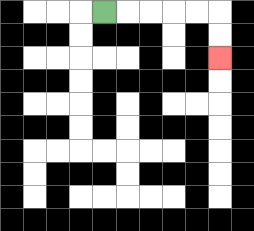{'start': '[4, 0]', 'end': '[9, 2]', 'path_directions': 'R,R,R,R,R,D,D', 'path_coordinates': '[[4, 0], [5, 0], [6, 0], [7, 0], [8, 0], [9, 0], [9, 1], [9, 2]]'}